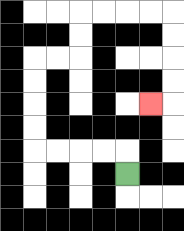{'start': '[5, 7]', 'end': '[6, 4]', 'path_directions': 'U,L,L,L,L,U,U,U,U,R,R,U,U,R,R,R,R,D,D,D,D,L', 'path_coordinates': '[[5, 7], [5, 6], [4, 6], [3, 6], [2, 6], [1, 6], [1, 5], [1, 4], [1, 3], [1, 2], [2, 2], [3, 2], [3, 1], [3, 0], [4, 0], [5, 0], [6, 0], [7, 0], [7, 1], [7, 2], [7, 3], [7, 4], [6, 4]]'}